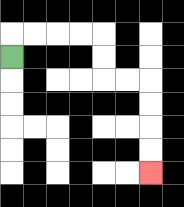{'start': '[0, 2]', 'end': '[6, 7]', 'path_directions': 'U,R,R,R,R,D,D,R,R,D,D,D,D', 'path_coordinates': '[[0, 2], [0, 1], [1, 1], [2, 1], [3, 1], [4, 1], [4, 2], [4, 3], [5, 3], [6, 3], [6, 4], [6, 5], [6, 6], [6, 7]]'}